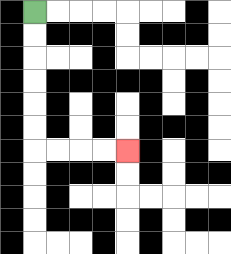{'start': '[1, 0]', 'end': '[5, 6]', 'path_directions': 'D,D,D,D,D,D,R,R,R,R', 'path_coordinates': '[[1, 0], [1, 1], [1, 2], [1, 3], [1, 4], [1, 5], [1, 6], [2, 6], [3, 6], [4, 6], [5, 6]]'}